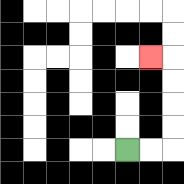{'start': '[5, 6]', 'end': '[6, 2]', 'path_directions': 'R,R,U,U,U,U,L', 'path_coordinates': '[[5, 6], [6, 6], [7, 6], [7, 5], [7, 4], [7, 3], [7, 2], [6, 2]]'}